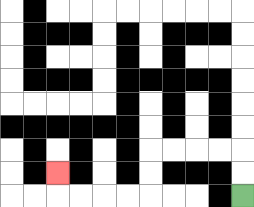{'start': '[10, 8]', 'end': '[2, 7]', 'path_directions': 'U,U,L,L,L,L,D,D,L,L,L,L,U', 'path_coordinates': '[[10, 8], [10, 7], [10, 6], [9, 6], [8, 6], [7, 6], [6, 6], [6, 7], [6, 8], [5, 8], [4, 8], [3, 8], [2, 8], [2, 7]]'}